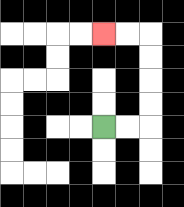{'start': '[4, 5]', 'end': '[4, 1]', 'path_directions': 'R,R,U,U,U,U,L,L', 'path_coordinates': '[[4, 5], [5, 5], [6, 5], [6, 4], [6, 3], [6, 2], [6, 1], [5, 1], [4, 1]]'}